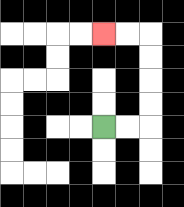{'start': '[4, 5]', 'end': '[4, 1]', 'path_directions': 'R,R,U,U,U,U,L,L', 'path_coordinates': '[[4, 5], [5, 5], [6, 5], [6, 4], [6, 3], [6, 2], [6, 1], [5, 1], [4, 1]]'}